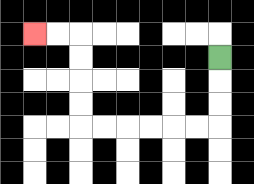{'start': '[9, 2]', 'end': '[1, 1]', 'path_directions': 'D,D,D,L,L,L,L,L,L,U,U,U,U,L,L', 'path_coordinates': '[[9, 2], [9, 3], [9, 4], [9, 5], [8, 5], [7, 5], [6, 5], [5, 5], [4, 5], [3, 5], [3, 4], [3, 3], [3, 2], [3, 1], [2, 1], [1, 1]]'}